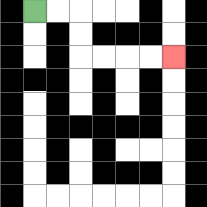{'start': '[1, 0]', 'end': '[7, 2]', 'path_directions': 'R,R,D,D,R,R,R,R', 'path_coordinates': '[[1, 0], [2, 0], [3, 0], [3, 1], [3, 2], [4, 2], [5, 2], [6, 2], [7, 2]]'}